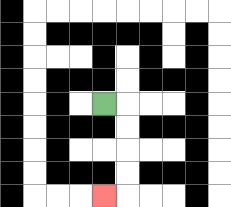{'start': '[4, 4]', 'end': '[4, 8]', 'path_directions': 'R,D,D,D,D,L', 'path_coordinates': '[[4, 4], [5, 4], [5, 5], [5, 6], [5, 7], [5, 8], [4, 8]]'}